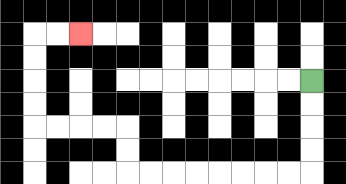{'start': '[13, 3]', 'end': '[3, 1]', 'path_directions': 'D,D,D,D,L,L,L,L,L,L,L,L,U,U,L,L,L,L,U,U,U,U,R,R', 'path_coordinates': '[[13, 3], [13, 4], [13, 5], [13, 6], [13, 7], [12, 7], [11, 7], [10, 7], [9, 7], [8, 7], [7, 7], [6, 7], [5, 7], [5, 6], [5, 5], [4, 5], [3, 5], [2, 5], [1, 5], [1, 4], [1, 3], [1, 2], [1, 1], [2, 1], [3, 1]]'}